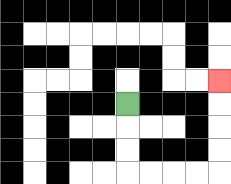{'start': '[5, 4]', 'end': '[9, 3]', 'path_directions': 'D,D,D,R,R,R,R,U,U,U,U', 'path_coordinates': '[[5, 4], [5, 5], [5, 6], [5, 7], [6, 7], [7, 7], [8, 7], [9, 7], [9, 6], [9, 5], [9, 4], [9, 3]]'}